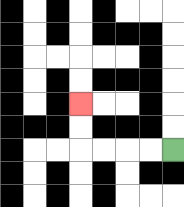{'start': '[7, 6]', 'end': '[3, 4]', 'path_directions': 'L,L,L,L,U,U', 'path_coordinates': '[[7, 6], [6, 6], [5, 6], [4, 6], [3, 6], [3, 5], [3, 4]]'}